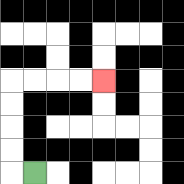{'start': '[1, 7]', 'end': '[4, 3]', 'path_directions': 'L,U,U,U,U,R,R,R,R', 'path_coordinates': '[[1, 7], [0, 7], [0, 6], [0, 5], [0, 4], [0, 3], [1, 3], [2, 3], [3, 3], [4, 3]]'}